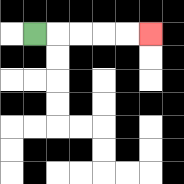{'start': '[1, 1]', 'end': '[6, 1]', 'path_directions': 'R,R,R,R,R', 'path_coordinates': '[[1, 1], [2, 1], [3, 1], [4, 1], [5, 1], [6, 1]]'}